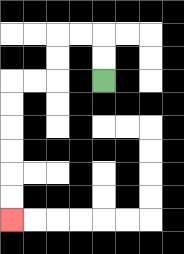{'start': '[4, 3]', 'end': '[0, 9]', 'path_directions': 'U,U,L,L,D,D,L,L,D,D,D,D,D,D', 'path_coordinates': '[[4, 3], [4, 2], [4, 1], [3, 1], [2, 1], [2, 2], [2, 3], [1, 3], [0, 3], [0, 4], [0, 5], [0, 6], [0, 7], [0, 8], [0, 9]]'}